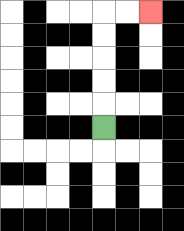{'start': '[4, 5]', 'end': '[6, 0]', 'path_directions': 'U,U,U,U,U,R,R', 'path_coordinates': '[[4, 5], [4, 4], [4, 3], [4, 2], [4, 1], [4, 0], [5, 0], [6, 0]]'}